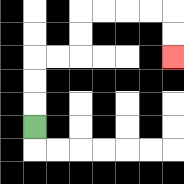{'start': '[1, 5]', 'end': '[7, 2]', 'path_directions': 'U,U,U,R,R,U,U,R,R,R,R,D,D', 'path_coordinates': '[[1, 5], [1, 4], [1, 3], [1, 2], [2, 2], [3, 2], [3, 1], [3, 0], [4, 0], [5, 0], [6, 0], [7, 0], [7, 1], [7, 2]]'}